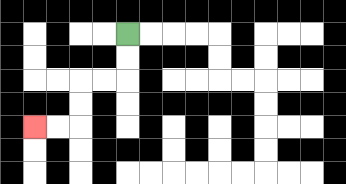{'start': '[5, 1]', 'end': '[1, 5]', 'path_directions': 'D,D,L,L,D,D,L,L', 'path_coordinates': '[[5, 1], [5, 2], [5, 3], [4, 3], [3, 3], [3, 4], [3, 5], [2, 5], [1, 5]]'}